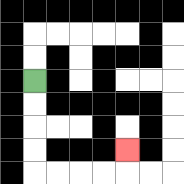{'start': '[1, 3]', 'end': '[5, 6]', 'path_directions': 'D,D,D,D,R,R,R,R,U', 'path_coordinates': '[[1, 3], [1, 4], [1, 5], [1, 6], [1, 7], [2, 7], [3, 7], [4, 7], [5, 7], [5, 6]]'}